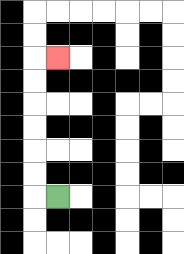{'start': '[2, 8]', 'end': '[2, 2]', 'path_directions': 'L,U,U,U,U,U,U,R', 'path_coordinates': '[[2, 8], [1, 8], [1, 7], [1, 6], [1, 5], [1, 4], [1, 3], [1, 2], [2, 2]]'}